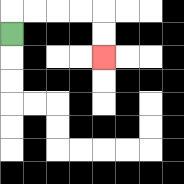{'start': '[0, 1]', 'end': '[4, 2]', 'path_directions': 'U,R,R,R,R,D,D', 'path_coordinates': '[[0, 1], [0, 0], [1, 0], [2, 0], [3, 0], [4, 0], [4, 1], [4, 2]]'}